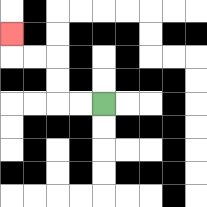{'start': '[4, 4]', 'end': '[0, 1]', 'path_directions': 'L,L,U,U,L,L,U', 'path_coordinates': '[[4, 4], [3, 4], [2, 4], [2, 3], [2, 2], [1, 2], [0, 2], [0, 1]]'}